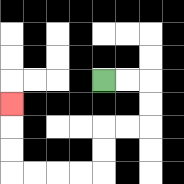{'start': '[4, 3]', 'end': '[0, 4]', 'path_directions': 'R,R,D,D,L,L,D,D,L,L,L,L,U,U,U', 'path_coordinates': '[[4, 3], [5, 3], [6, 3], [6, 4], [6, 5], [5, 5], [4, 5], [4, 6], [4, 7], [3, 7], [2, 7], [1, 7], [0, 7], [0, 6], [0, 5], [0, 4]]'}